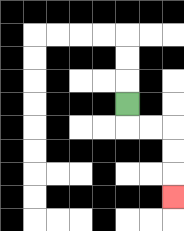{'start': '[5, 4]', 'end': '[7, 8]', 'path_directions': 'D,R,R,D,D,D', 'path_coordinates': '[[5, 4], [5, 5], [6, 5], [7, 5], [7, 6], [7, 7], [7, 8]]'}